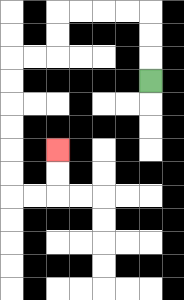{'start': '[6, 3]', 'end': '[2, 6]', 'path_directions': 'U,U,U,L,L,L,L,D,D,L,L,D,D,D,D,D,D,R,R,U,U', 'path_coordinates': '[[6, 3], [6, 2], [6, 1], [6, 0], [5, 0], [4, 0], [3, 0], [2, 0], [2, 1], [2, 2], [1, 2], [0, 2], [0, 3], [0, 4], [0, 5], [0, 6], [0, 7], [0, 8], [1, 8], [2, 8], [2, 7], [2, 6]]'}